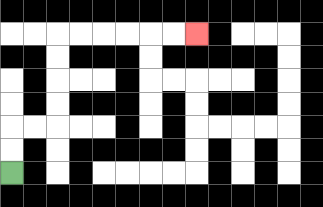{'start': '[0, 7]', 'end': '[8, 1]', 'path_directions': 'U,U,R,R,U,U,U,U,R,R,R,R,R,R', 'path_coordinates': '[[0, 7], [0, 6], [0, 5], [1, 5], [2, 5], [2, 4], [2, 3], [2, 2], [2, 1], [3, 1], [4, 1], [5, 1], [6, 1], [7, 1], [8, 1]]'}